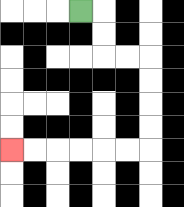{'start': '[3, 0]', 'end': '[0, 6]', 'path_directions': 'R,D,D,R,R,D,D,D,D,L,L,L,L,L,L', 'path_coordinates': '[[3, 0], [4, 0], [4, 1], [4, 2], [5, 2], [6, 2], [6, 3], [6, 4], [6, 5], [6, 6], [5, 6], [4, 6], [3, 6], [2, 6], [1, 6], [0, 6]]'}